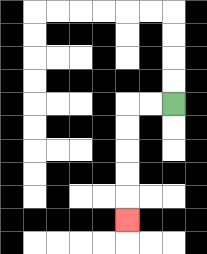{'start': '[7, 4]', 'end': '[5, 9]', 'path_directions': 'L,L,D,D,D,D,D', 'path_coordinates': '[[7, 4], [6, 4], [5, 4], [5, 5], [5, 6], [5, 7], [5, 8], [5, 9]]'}